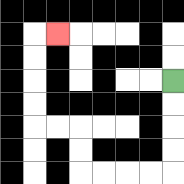{'start': '[7, 3]', 'end': '[2, 1]', 'path_directions': 'D,D,D,D,L,L,L,L,U,U,L,L,U,U,U,U,R', 'path_coordinates': '[[7, 3], [7, 4], [7, 5], [7, 6], [7, 7], [6, 7], [5, 7], [4, 7], [3, 7], [3, 6], [3, 5], [2, 5], [1, 5], [1, 4], [1, 3], [1, 2], [1, 1], [2, 1]]'}